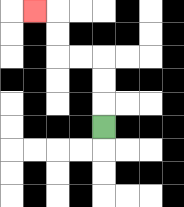{'start': '[4, 5]', 'end': '[1, 0]', 'path_directions': 'U,U,U,L,L,U,U,L', 'path_coordinates': '[[4, 5], [4, 4], [4, 3], [4, 2], [3, 2], [2, 2], [2, 1], [2, 0], [1, 0]]'}